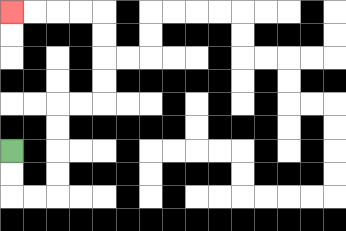{'start': '[0, 6]', 'end': '[0, 0]', 'path_directions': 'D,D,R,R,U,U,U,U,R,R,U,U,U,U,L,L,L,L', 'path_coordinates': '[[0, 6], [0, 7], [0, 8], [1, 8], [2, 8], [2, 7], [2, 6], [2, 5], [2, 4], [3, 4], [4, 4], [4, 3], [4, 2], [4, 1], [4, 0], [3, 0], [2, 0], [1, 0], [0, 0]]'}